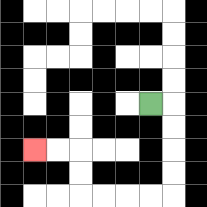{'start': '[6, 4]', 'end': '[1, 6]', 'path_directions': 'R,D,D,D,D,L,L,L,L,U,U,L,L', 'path_coordinates': '[[6, 4], [7, 4], [7, 5], [7, 6], [7, 7], [7, 8], [6, 8], [5, 8], [4, 8], [3, 8], [3, 7], [3, 6], [2, 6], [1, 6]]'}